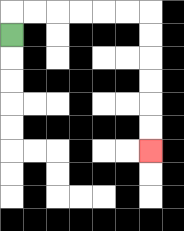{'start': '[0, 1]', 'end': '[6, 6]', 'path_directions': 'U,R,R,R,R,R,R,D,D,D,D,D,D', 'path_coordinates': '[[0, 1], [0, 0], [1, 0], [2, 0], [3, 0], [4, 0], [5, 0], [6, 0], [6, 1], [6, 2], [6, 3], [6, 4], [6, 5], [6, 6]]'}